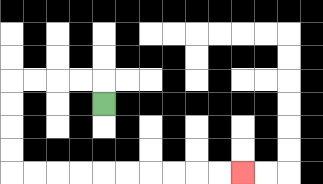{'start': '[4, 4]', 'end': '[10, 7]', 'path_directions': 'U,L,L,L,L,D,D,D,D,R,R,R,R,R,R,R,R,R,R', 'path_coordinates': '[[4, 4], [4, 3], [3, 3], [2, 3], [1, 3], [0, 3], [0, 4], [0, 5], [0, 6], [0, 7], [1, 7], [2, 7], [3, 7], [4, 7], [5, 7], [6, 7], [7, 7], [8, 7], [9, 7], [10, 7]]'}